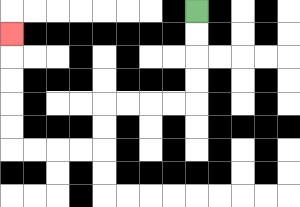{'start': '[8, 0]', 'end': '[0, 1]', 'path_directions': 'D,D,D,D,L,L,L,L,D,D,L,L,L,L,U,U,U,U,U', 'path_coordinates': '[[8, 0], [8, 1], [8, 2], [8, 3], [8, 4], [7, 4], [6, 4], [5, 4], [4, 4], [4, 5], [4, 6], [3, 6], [2, 6], [1, 6], [0, 6], [0, 5], [0, 4], [0, 3], [0, 2], [0, 1]]'}